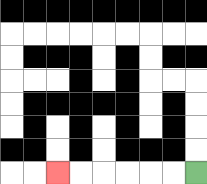{'start': '[8, 7]', 'end': '[2, 7]', 'path_directions': 'L,L,L,L,L,L', 'path_coordinates': '[[8, 7], [7, 7], [6, 7], [5, 7], [4, 7], [3, 7], [2, 7]]'}